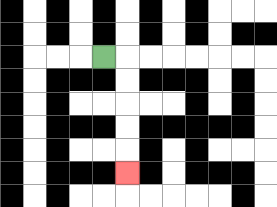{'start': '[4, 2]', 'end': '[5, 7]', 'path_directions': 'R,D,D,D,D,D', 'path_coordinates': '[[4, 2], [5, 2], [5, 3], [5, 4], [5, 5], [5, 6], [5, 7]]'}